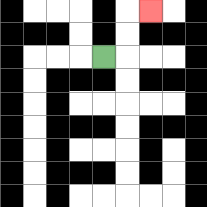{'start': '[4, 2]', 'end': '[6, 0]', 'path_directions': 'R,U,U,R', 'path_coordinates': '[[4, 2], [5, 2], [5, 1], [5, 0], [6, 0]]'}